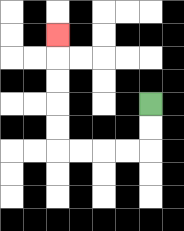{'start': '[6, 4]', 'end': '[2, 1]', 'path_directions': 'D,D,L,L,L,L,U,U,U,U,U', 'path_coordinates': '[[6, 4], [6, 5], [6, 6], [5, 6], [4, 6], [3, 6], [2, 6], [2, 5], [2, 4], [2, 3], [2, 2], [2, 1]]'}